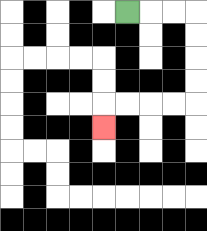{'start': '[5, 0]', 'end': '[4, 5]', 'path_directions': 'R,R,R,D,D,D,D,L,L,L,L,D', 'path_coordinates': '[[5, 0], [6, 0], [7, 0], [8, 0], [8, 1], [8, 2], [8, 3], [8, 4], [7, 4], [6, 4], [5, 4], [4, 4], [4, 5]]'}